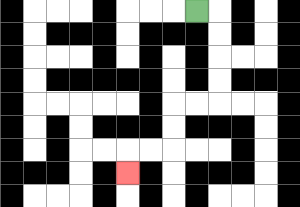{'start': '[8, 0]', 'end': '[5, 7]', 'path_directions': 'R,D,D,D,D,L,L,D,D,L,L,D', 'path_coordinates': '[[8, 0], [9, 0], [9, 1], [9, 2], [9, 3], [9, 4], [8, 4], [7, 4], [7, 5], [7, 6], [6, 6], [5, 6], [5, 7]]'}